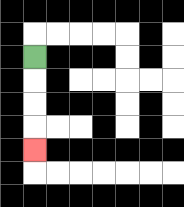{'start': '[1, 2]', 'end': '[1, 6]', 'path_directions': 'D,D,D,D', 'path_coordinates': '[[1, 2], [1, 3], [1, 4], [1, 5], [1, 6]]'}